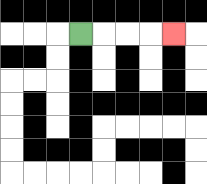{'start': '[3, 1]', 'end': '[7, 1]', 'path_directions': 'R,R,R,R', 'path_coordinates': '[[3, 1], [4, 1], [5, 1], [6, 1], [7, 1]]'}